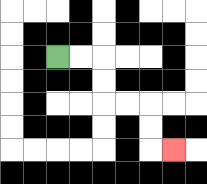{'start': '[2, 2]', 'end': '[7, 6]', 'path_directions': 'R,R,D,D,R,R,D,D,R', 'path_coordinates': '[[2, 2], [3, 2], [4, 2], [4, 3], [4, 4], [5, 4], [6, 4], [6, 5], [6, 6], [7, 6]]'}